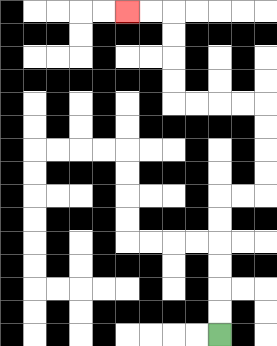{'start': '[9, 14]', 'end': '[5, 0]', 'path_directions': 'U,U,U,U,U,U,R,R,U,U,U,U,L,L,L,L,U,U,U,U,L,L', 'path_coordinates': '[[9, 14], [9, 13], [9, 12], [9, 11], [9, 10], [9, 9], [9, 8], [10, 8], [11, 8], [11, 7], [11, 6], [11, 5], [11, 4], [10, 4], [9, 4], [8, 4], [7, 4], [7, 3], [7, 2], [7, 1], [7, 0], [6, 0], [5, 0]]'}